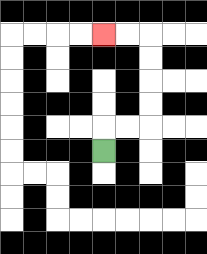{'start': '[4, 6]', 'end': '[4, 1]', 'path_directions': 'U,R,R,U,U,U,U,L,L', 'path_coordinates': '[[4, 6], [4, 5], [5, 5], [6, 5], [6, 4], [6, 3], [6, 2], [6, 1], [5, 1], [4, 1]]'}